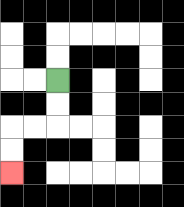{'start': '[2, 3]', 'end': '[0, 7]', 'path_directions': 'D,D,L,L,D,D', 'path_coordinates': '[[2, 3], [2, 4], [2, 5], [1, 5], [0, 5], [0, 6], [0, 7]]'}